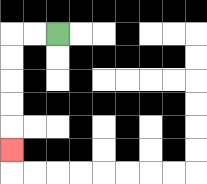{'start': '[2, 1]', 'end': '[0, 6]', 'path_directions': 'L,L,D,D,D,D,D', 'path_coordinates': '[[2, 1], [1, 1], [0, 1], [0, 2], [0, 3], [0, 4], [0, 5], [0, 6]]'}